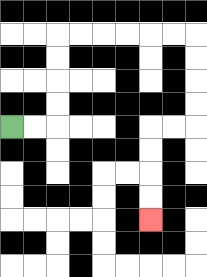{'start': '[0, 5]', 'end': '[6, 9]', 'path_directions': 'R,R,U,U,U,U,R,R,R,R,R,R,D,D,D,D,L,L,D,D,D,D', 'path_coordinates': '[[0, 5], [1, 5], [2, 5], [2, 4], [2, 3], [2, 2], [2, 1], [3, 1], [4, 1], [5, 1], [6, 1], [7, 1], [8, 1], [8, 2], [8, 3], [8, 4], [8, 5], [7, 5], [6, 5], [6, 6], [6, 7], [6, 8], [6, 9]]'}